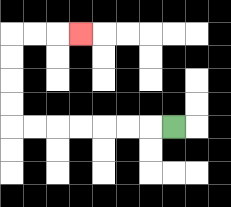{'start': '[7, 5]', 'end': '[3, 1]', 'path_directions': 'L,L,L,L,L,L,L,U,U,U,U,R,R,R', 'path_coordinates': '[[7, 5], [6, 5], [5, 5], [4, 5], [3, 5], [2, 5], [1, 5], [0, 5], [0, 4], [0, 3], [0, 2], [0, 1], [1, 1], [2, 1], [3, 1]]'}